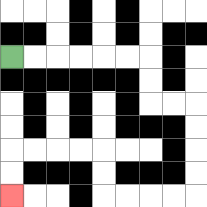{'start': '[0, 2]', 'end': '[0, 8]', 'path_directions': 'R,R,R,R,R,R,D,D,R,R,D,D,D,D,L,L,L,L,U,U,L,L,L,L,D,D', 'path_coordinates': '[[0, 2], [1, 2], [2, 2], [3, 2], [4, 2], [5, 2], [6, 2], [6, 3], [6, 4], [7, 4], [8, 4], [8, 5], [8, 6], [8, 7], [8, 8], [7, 8], [6, 8], [5, 8], [4, 8], [4, 7], [4, 6], [3, 6], [2, 6], [1, 6], [0, 6], [0, 7], [0, 8]]'}